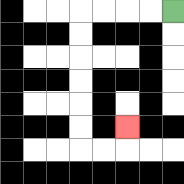{'start': '[7, 0]', 'end': '[5, 5]', 'path_directions': 'L,L,L,L,D,D,D,D,D,D,R,R,U', 'path_coordinates': '[[7, 0], [6, 0], [5, 0], [4, 0], [3, 0], [3, 1], [3, 2], [3, 3], [3, 4], [3, 5], [3, 6], [4, 6], [5, 6], [5, 5]]'}